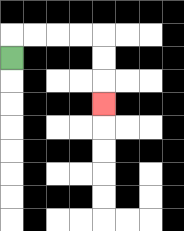{'start': '[0, 2]', 'end': '[4, 4]', 'path_directions': 'U,R,R,R,R,D,D,D', 'path_coordinates': '[[0, 2], [0, 1], [1, 1], [2, 1], [3, 1], [4, 1], [4, 2], [4, 3], [4, 4]]'}